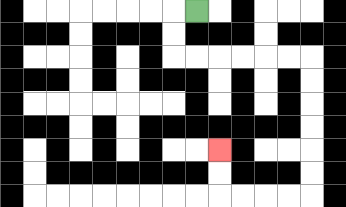{'start': '[8, 0]', 'end': '[9, 6]', 'path_directions': 'L,D,D,R,R,R,R,R,R,D,D,D,D,D,D,L,L,L,L,U,U', 'path_coordinates': '[[8, 0], [7, 0], [7, 1], [7, 2], [8, 2], [9, 2], [10, 2], [11, 2], [12, 2], [13, 2], [13, 3], [13, 4], [13, 5], [13, 6], [13, 7], [13, 8], [12, 8], [11, 8], [10, 8], [9, 8], [9, 7], [9, 6]]'}